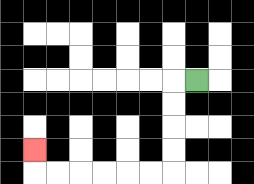{'start': '[8, 3]', 'end': '[1, 6]', 'path_directions': 'L,D,D,D,D,L,L,L,L,L,L,U', 'path_coordinates': '[[8, 3], [7, 3], [7, 4], [7, 5], [7, 6], [7, 7], [6, 7], [5, 7], [4, 7], [3, 7], [2, 7], [1, 7], [1, 6]]'}